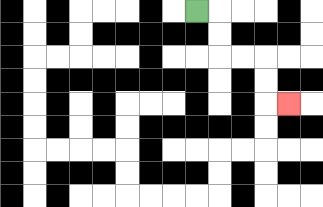{'start': '[8, 0]', 'end': '[12, 4]', 'path_directions': 'R,D,D,R,R,D,D,R', 'path_coordinates': '[[8, 0], [9, 0], [9, 1], [9, 2], [10, 2], [11, 2], [11, 3], [11, 4], [12, 4]]'}